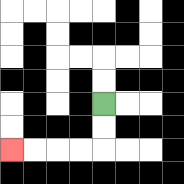{'start': '[4, 4]', 'end': '[0, 6]', 'path_directions': 'D,D,L,L,L,L', 'path_coordinates': '[[4, 4], [4, 5], [4, 6], [3, 6], [2, 6], [1, 6], [0, 6]]'}